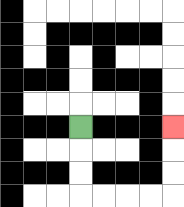{'start': '[3, 5]', 'end': '[7, 5]', 'path_directions': 'D,D,D,R,R,R,R,U,U,U', 'path_coordinates': '[[3, 5], [3, 6], [3, 7], [3, 8], [4, 8], [5, 8], [6, 8], [7, 8], [7, 7], [7, 6], [7, 5]]'}